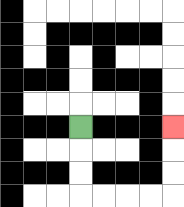{'start': '[3, 5]', 'end': '[7, 5]', 'path_directions': 'D,D,D,R,R,R,R,U,U,U', 'path_coordinates': '[[3, 5], [3, 6], [3, 7], [3, 8], [4, 8], [5, 8], [6, 8], [7, 8], [7, 7], [7, 6], [7, 5]]'}